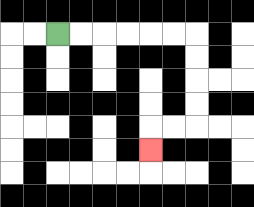{'start': '[2, 1]', 'end': '[6, 6]', 'path_directions': 'R,R,R,R,R,R,D,D,D,D,L,L,D', 'path_coordinates': '[[2, 1], [3, 1], [4, 1], [5, 1], [6, 1], [7, 1], [8, 1], [8, 2], [8, 3], [8, 4], [8, 5], [7, 5], [6, 5], [6, 6]]'}